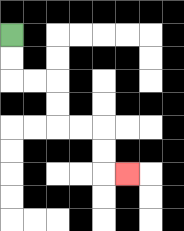{'start': '[0, 1]', 'end': '[5, 7]', 'path_directions': 'D,D,R,R,D,D,R,R,D,D,R', 'path_coordinates': '[[0, 1], [0, 2], [0, 3], [1, 3], [2, 3], [2, 4], [2, 5], [3, 5], [4, 5], [4, 6], [4, 7], [5, 7]]'}